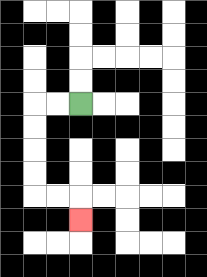{'start': '[3, 4]', 'end': '[3, 9]', 'path_directions': 'L,L,D,D,D,D,R,R,D', 'path_coordinates': '[[3, 4], [2, 4], [1, 4], [1, 5], [1, 6], [1, 7], [1, 8], [2, 8], [3, 8], [3, 9]]'}